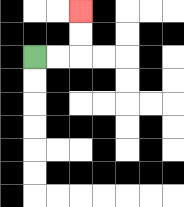{'start': '[1, 2]', 'end': '[3, 0]', 'path_directions': 'R,R,U,U', 'path_coordinates': '[[1, 2], [2, 2], [3, 2], [3, 1], [3, 0]]'}